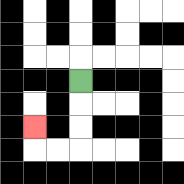{'start': '[3, 3]', 'end': '[1, 5]', 'path_directions': 'D,D,D,L,L,U', 'path_coordinates': '[[3, 3], [3, 4], [3, 5], [3, 6], [2, 6], [1, 6], [1, 5]]'}